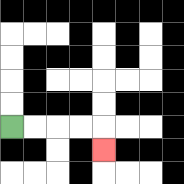{'start': '[0, 5]', 'end': '[4, 6]', 'path_directions': 'R,R,R,R,D', 'path_coordinates': '[[0, 5], [1, 5], [2, 5], [3, 5], [4, 5], [4, 6]]'}